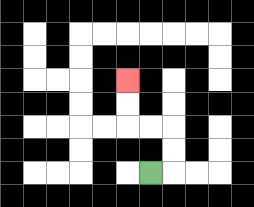{'start': '[6, 7]', 'end': '[5, 3]', 'path_directions': 'R,U,U,L,L,U,U', 'path_coordinates': '[[6, 7], [7, 7], [7, 6], [7, 5], [6, 5], [5, 5], [5, 4], [5, 3]]'}